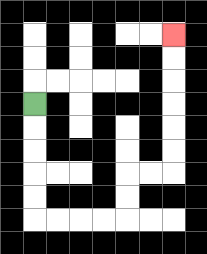{'start': '[1, 4]', 'end': '[7, 1]', 'path_directions': 'D,D,D,D,D,R,R,R,R,U,U,R,R,U,U,U,U,U,U', 'path_coordinates': '[[1, 4], [1, 5], [1, 6], [1, 7], [1, 8], [1, 9], [2, 9], [3, 9], [4, 9], [5, 9], [5, 8], [5, 7], [6, 7], [7, 7], [7, 6], [7, 5], [7, 4], [7, 3], [7, 2], [7, 1]]'}